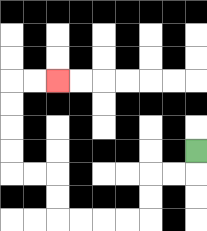{'start': '[8, 6]', 'end': '[2, 3]', 'path_directions': 'D,L,L,D,D,L,L,L,L,U,U,L,L,U,U,U,U,R,R', 'path_coordinates': '[[8, 6], [8, 7], [7, 7], [6, 7], [6, 8], [6, 9], [5, 9], [4, 9], [3, 9], [2, 9], [2, 8], [2, 7], [1, 7], [0, 7], [0, 6], [0, 5], [0, 4], [0, 3], [1, 3], [2, 3]]'}